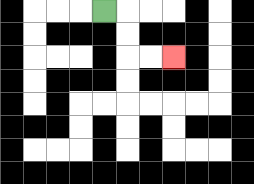{'start': '[4, 0]', 'end': '[7, 2]', 'path_directions': 'R,D,D,R,R', 'path_coordinates': '[[4, 0], [5, 0], [5, 1], [5, 2], [6, 2], [7, 2]]'}